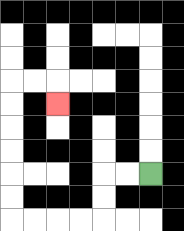{'start': '[6, 7]', 'end': '[2, 4]', 'path_directions': 'L,L,D,D,L,L,L,L,U,U,U,U,U,U,R,R,D', 'path_coordinates': '[[6, 7], [5, 7], [4, 7], [4, 8], [4, 9], [3, 9], [2, 9], [1, 9], [0, 9], [0, 8], [0, 7], [0, 6], [0, 5], [0, 4], [0, 3], [1, 3], [2, 3], [2, 4]]'}